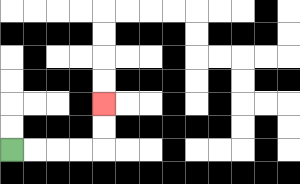{'start': '[0, 6]', 'end': '[4, 4]', 'path_directions': 'R,R,R,R,U,U', 'path_coordinates': '[[0, 6], [1, 6], [2, 6], [3, 6], [4, 6], [4, 5], [4, 4]]'}